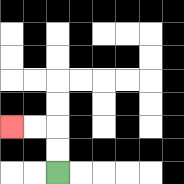{'start': '[2, 7]', 'end': '[0, 5]', 'path_directions': 'U,U,L,L', 'path_coordinates': '[[2, 7], [2, 6], [2, 5], [1, 5], [0, 5]]'}